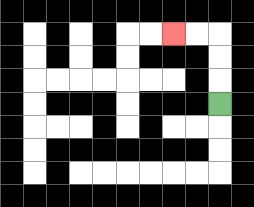{'start': '[9, 4]', 'end': '[7, 1]', 'path_directions': 'U,U,U,L,L', 'path_coordinates': '[[9, 4], [9, 3], [9, 2], [9, 1], [8, 1], [7, 1]]'}